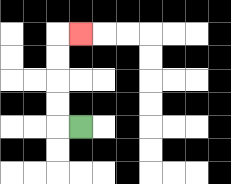{'start': '[3, 5]', 'end': '[3, 1]', 'path_directions': 'L,U,U,U,U,R', 'path_coordinates': '[[3, 5], [2, 5], [2, 4], [2, 3], [2, 2], [2, 1], [3, 1]]'}